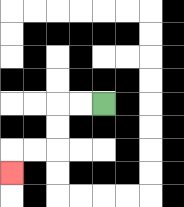{'start': '[4, 4]', 'end': '[0, 7]', 'path_directions': 'L,L,D,D,L,L,D', 'path_coordinates': '[[4, 4], [3, 4], [2, 4], [2, 5], [2, 6], [1, 6], [0, 6], [0, 7]]'}